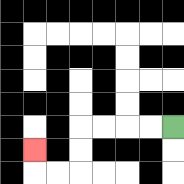{'start': '[7, 5]', 'end': '[1, 6]', 'path_directions': 'L,L,L,L,D,D,L,L,U', 'path_coordinates': '[[7, 5], [6, 5], [5, 5], [4, 5], [3, 5], [3, 6], [3, 7], [2, 7], [1, 7], [1, 6]]'}